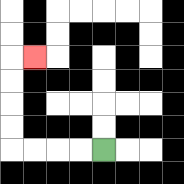{'start': '[4, 6]', 'end': '[1, 2]', 'path_directions': 'L,L,L,L,U,U,U,U,R', 'path_coordinates': '[[4, 6], [3, 6], [2, 6], [1, 6], [0, 6], [0, 5], [0, 4], [0, 3], [0, 2], [1, 2]]'}